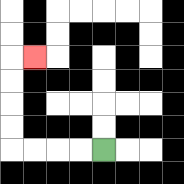{'start': '[4, 6]', 'end': '[1, 2]', 'path_directions': 'L,L,L,L,U,U,U,U,R', 'path_coordinates': '[[4, 6], [3, 6], [2, 6], [1, 6], [0, 6], [0, 5], [0, 4], [0, 3], [0, 2], [1, 2]]'}